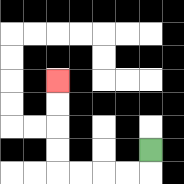{'start': '[6, 6]', 'end': '[2, 3]', 'path_directions': 'D,L,L,L,L,U,U,U,U', 'path_coordinates': '[[6, 6], [6, 7], [5, 7], [4, 7], [3, 7], [2, 7], [2, 6], [2, 5], [2, 4], [2, 3]]'}